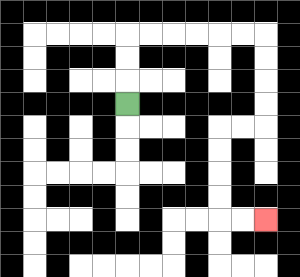{'start': '[5, 4]', 'end': '[11, 9]', 'path_directions': 'U,U,U,R,R,R,R,R,R,D,D,D,D,L,L,D,D,D,D,R,R', 'path_coordinates': '[[5, 4], [5, 3], [5, 2], [5, 1], [6, 1], [7, 1], [8, 1], [9, 1], [10, 1], [11, 1], [11, 2], [11, 3], [11, 4], [11, 5], [10, 5], [9, 5], [9, 6], [9, 7], [9, 8], [9, 9], [10, 9], [11, 9]]'}